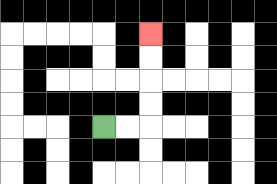{'start': '[4, 5]', 'end': '[6, 1]', 'path_directions': 'R,R,U,U,U,U', 'path_coordinates': '[[4, 5], [5, 5], [6, 5], [6, 4], [6, 3], [6, 2], [6, 1]]'}